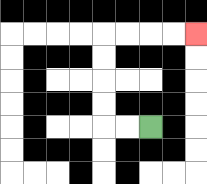{'start': '[6, 5]', 'end': '[8, 1]', 'path_directions': 'L,L,U,U,U,U,R,R,R,R', 'path_coordinates': '[[6, 5], [5, 5], [4, 5], [4, 4], [4, 3], [4, 2], [4, 1], [5, 1], [6, 1], [7, 1], [8, 1]]'}